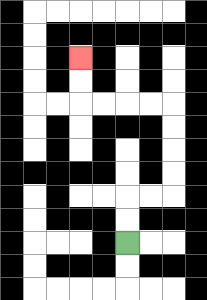{'start': '[5, 10]', 'end': '[3, 2]', 'path_directions': 'U,U,R,R,U,U,U,U,L,L,L,L,U,U', 'path_coordinates': '[[5, 10], [5, 9], [5, 8], [6, 8], [7, 8], [7, 7], [7, 6], [7, 5], [7, 4], [6, 4], [5, 4], [4, 4], [3, 4], [3, 3], [3, 2]]'}